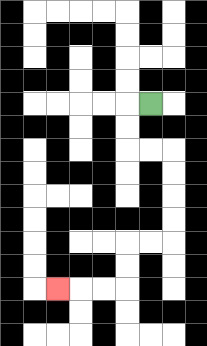{'start': '[6, 4]', 'end': '[2, 12]', 'path_directions': 'L,D,D,R,R,D,D,D,D,L,L,D,D,L,L,L', 'path_coordinates': '[[6, 4], [5, 4], [5, 5], [5, 6], [6, 6], [7, 6], [7, 7], [7, 8], [7, 9], [7, 10], [6, 10], [5, 10], [5, 11], [5, 12], [4, 12], [3, 12], [2, 12]]'}